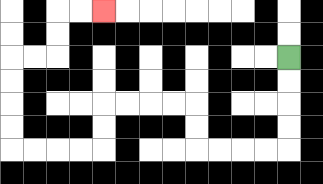{'start': '[12, 2]', 'end': '[4, 0]', 'path_directions': 'D,D,D,D,L,L,L,L,U,U,L,L,L,L,D,D,L,L,L,L,U,U,U,U,R,R,U,U,R,R', 'path_coordinates': '[[12, 2], [12, 3], [12, 4], [12, 5], [12, 6], [11, 6], [10, 6], [9, 6], [8, 6], [8, 5], [8, 4], [7, 4], [6, 4], [5, 4], [4, 4], [4, 5], [4, 6], [3, 6], [2, 6], [1, 6], [0, 6], [0, 5], [0, 4], [0, 3], [0, 2], [1, 2], [2, 2], [2, 1], [2, 0], [3, 0], [4, 0]]'}